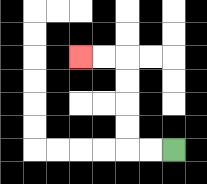{'start': '[7, 6]', 'end': '[3, 2]', 'path_directions': 'L,L,U,U,U,U,L,L', 'path_coordinates': '[[7, 6], [6, 6], [5, 6], [5, 5], [5, 4], [5, 3], [5, 2], [4, 2], [3, 2]]'}